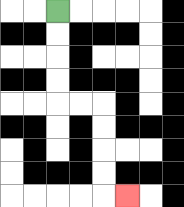{'start': '[2, 0]', 'end': '[5, 8]', 'path_directions': 'D,D,D,D,R,R,D,D,D,D,R', 'path_coordinates': '[[2, 0], [2, 1], [2, 2], [2, 3], [2, 4], [3, 4], [4, 4], [4, 5], [4, 6], [4, 7], [4, 8], [5, 8]]'}